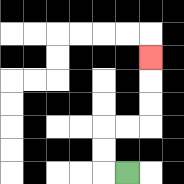{'start': '[5, 7]', 'end': '[6, 2]', 'path_directions': 'L,U,U,R,R,U,U,U', 'path_coordinates': '[[5, 7], [4, 7], [4, 6], [4, 5], [5, 5], [6, 5], [6, 4], [6, 3], [6, 2]]'}